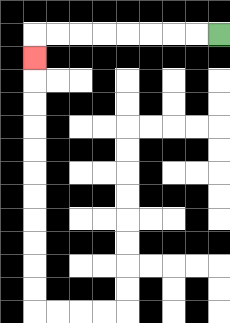{'start': '[9, 1]', 'end': '[1, 2]', 'path_directions': 'L,L,L,L,L,L,L,L,D', 'path_coordinates': '[[9, 1], [8, 1], [7, 1], [6, 1], [5, 1], [4, 1], [3, 1], [2, 1], [1, 1], [1, 2]]'}